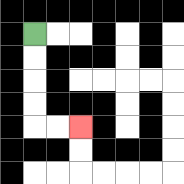{'start': '[1, 1]', 'end': '[3, 5]', 'path_directions': 'D,D,D,D,R,R', 'path_coordinates': '[[1, 1], [1, 2], [1, 3], [1, 4], [1, 5], [2, 5], [3, 5]]'}